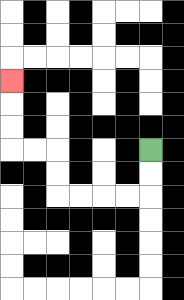{'start': '[6, 6]', 'end': '[0, 3]', 'path_directions': 'D,D,L,L,L,L,U,U,L,L,U,U,U', 'path_coordinates': '[[6, 6], [6, 7], [6, 8], [5, 8], [4, 8], [3, 8], [2, 8], [2, 7], [2, 6], [1, 6], [0, 6], [0, 5], [0, 4], [0, 3]]'}